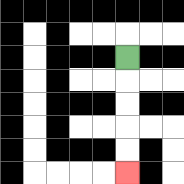{'start': '[5, 2]', 'end': '[5, 7]', 'path_directions': 'D,D,D,D,D', 'path_coordinates': '[[5, 2], [5, 3], [5, 4], [5, 5], [5, 6], [5, 7]]'}